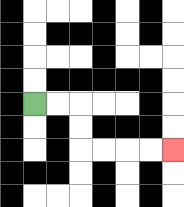{'start': '[1, 4]', 'end': '[7, 6]', 'path_directions': 'R,R,D,D,R,R,R,R', 'path_coordinates': '[[1, 4], [2, 4], [3, 4], [3, 5], [3, 6], [4, 6], [5, 6], [6, 6], [7, 6]]'}